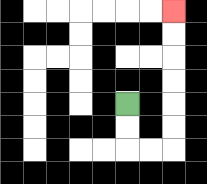{'start': '[5, 4]', 'end': '[7, 0]', 'path_directions': 'D,D,R,R,U,U,U,U,U,U', 'path_coordinates': '[[5, 4], [5, 5], [5, 6], [6, 6], [7, 6], [7, 5], [7, 4], [7, 3], [7, 2], [7, 1], [7, 0]]'}